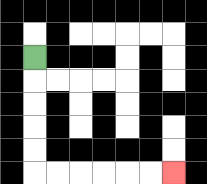{'start': '[1, 2]', 'end': '[7, 7]', 'path_directions': 'D,D,D,D,D,R,R,R,R,R,R', 'path_coordinates': '[[1, 2], [1, 3], [1, 4], [1, 5], [1, 6], [1, 7], [2, 7], [3, 7], [4, 7], [5, 7], [6, 7], [7, 7]]'}